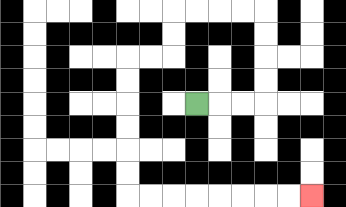{'start': '[8, 4]', 'end': '[13, 8]', 'path_directions': 'R,R,R,U,U,U,U,L,L,L,L,D,D,L,L,D,D,D,D,D,D,R,R,R,R,R,R,R,R', 'path_coordinates': '[[8, 4], [9, 4], [10, 4], [11, 4], [11, 3], [11, 2], [11, 1], [11, 0], [10, 0], [9, 0], [8, 0], [7, 0], [7, 1], [7, 2], [6, 2], [5, 2], [5, 3], [5, 4], [5, 5], [5, 6], [5, 7], [5, 8], [6, 8], [7, 8], [8, 8], [9, 8], [10, 8], [11, 8], [12, 8], [13, 8]]'}